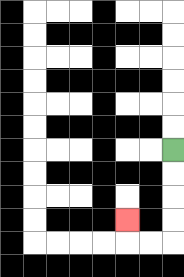{'start': '[7, 6]', 'end': '[5, 9]', 'path_directions': 'D,D,D,D,L,L,U', 'path_coordinates': '[[7, 6], [7, 7], [7, 8], [7, 9], [7, 10], [6, 10], [5, 10], [5, 9]]'}